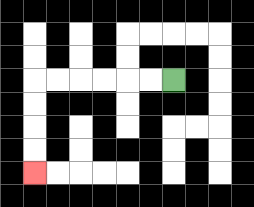{'start': '[7, 3]', 'end': '[1, 7]', 'path_directions': 'L,L,L,L,L,L,D,D,D,D', 'path_coordinates': '[[7, 3], [6, 3], [5, 3], [4, 3], [3, 3], [2, 3], [1, 3], [1, 4], [1, 5], [1, 6], [1, 7]]'}